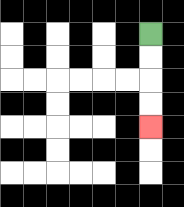{'start': '[6, 1]', 'end': '[6, 5]', 'path_directions': 'D,D,D,D', 'path_coordinates': '[[6, 1], [6, 2], [6, 3], [6, 4], [6, 5]]'}